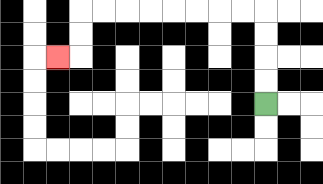{'start': '[11, 4]', 'end': '[2, 2]', 'path_directions': 'U,U,U,U,L,L,L,L,L,L,L,L,D,D,L', 'path_coordinates': '[[11, 4], [11, 3], [11, 2], [11, 1], [11, 0], [10, 0], [9, 0], [8, 0], [7, 0], [6, 0], [5, 0], [4, 0], [3, 0], [3, 1], [3, 2], [2, 2]]'}